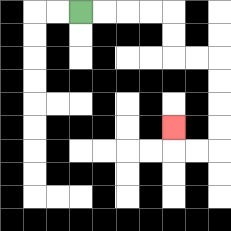{'start': '[3, 0]', 'end': '[7, 5]', 'path_directions': 'R,R,R,R,D,D,R,R,D,D,D,D,L,L,U', 'path_coordinates': '[[3, 0], [4, 0], [5, 0], [6, 0], [7, 0], [7, 1], [7, 2], [8, 2], [9, 2], [9, 3], [9, 4], [9, 5], [9, 6], [8, 6], [7, 6], [7, 5]]'}